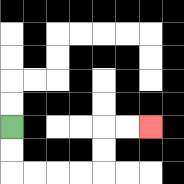{'start': '[0, 5]', 'end': '[6, 5]', 'path_directions': 'D,D,R,R,R,R,U,U,R,R', 'path_coordinates': '[[0, 5], [0, 6], [0, 7], [1, 7], [2, 7], [3, 7], [4, 7], [4, 6], [4, 5], [5, 5], [6, 5]]'}